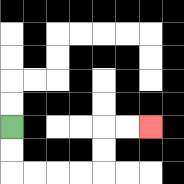{'start': '[0, 5]', 'end': '[6, 5]', 'path_directions': 'D,D,R,R,R,R,U,U,R,R', 'path_coordinates': '[[0, 5], [0, 6], [0, 7], [1, 7], [2, 7], [3, 7], [4, 7], [4, 6], [4, 5], [5, 5], [6, 5]]'}